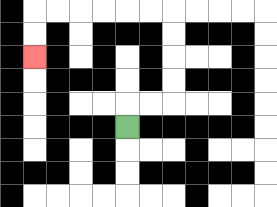{'start': '[5, 5]', 'end': '[1, 2]', 'path_directions': 'U,R,R,U,U,U,U,L,L,L,L,L,L,D,D', 'path_coordinates': '[[5, 5], [5, 4], [6, 4], [7, 4], [7, 3], [7, 2], [7, 1], [7, 0], [6, 0], [5, 0], [4, 0], [3, 0], [2, 0], [1, 0], [1, 1], [1, 2]]'}